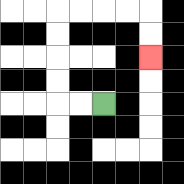{'start': '[4, 4]', 'end': '[6, 2]', 'path_directions': 'L,L,U,U,U,U,R,R,R,R,D,D', 'path_coordinates': '[[4, 4], [3, 4], [2, 4], [2, 3], [2, 2], [2, 1], [2, 0], [3, 0], [4, 0], [5, 0], [6, 0], [6, 1], [6, 2]]'}